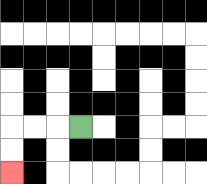{'start': '[3, 5]', 'end': '[0, 7]', 'path_directions': 'L,L,L,D,D', 'path_coordinates': '[[3, 5], [2, 5], [1, 5], [0, 5], [0, 6], [0, 7]]'}